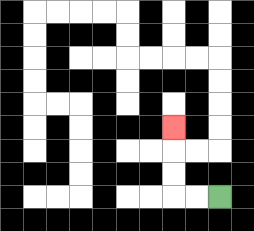{'start': '[9, 8]', 'end': '[7, 5]', 'path_directions': 'L,L,U,U,U', 'path_coordinates': '[[9, 8], [8, 8], [7, 8], [7, 7], [7, 6], [7, 5]]'}